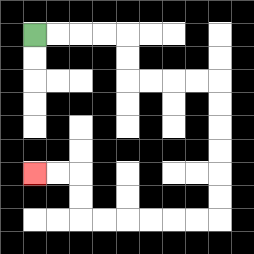{'start': '[1, 1]', 'end': '[1, 7]', 'path_directions': 'R,R,R,R,D,D,R,R,R,R,D,D,D,D,D,D,L,L,L,L,L,L,U,U,L,L', 'path_coordinates': '[[1, 1], [2, 1], [3, 1], [4, 1], [5, 1], [5, 2], [5, 3], [6, 3], [7, 3], [8, 3], [9, 3], [9, 4], [9, 5], [9, 6], [9, 7], [9, 8], [9, 9], [8, 9], [7, 9], [6, 9], [5, 9], [4, 9], [3, 9], [3, 8], [3, 7], [2, 7], [1, 7]]'}